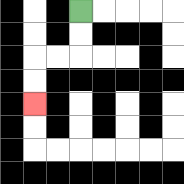{'start': '[3, 0]', 'end': '[1, 4]', 'path_directions': 'D,D,L,L,D,D', 'path_coordinates': '[[3, 0], [3, 1], [3, 2], [2, 2], [1, 2], [1, 3], [1, 4]]'}